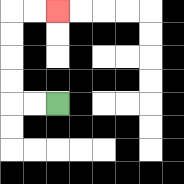{'start': '[2, 4]', 'end': '[2, 0]', 'path_directions': 'L,L,U,U,U,U,R,R', 'path_coordinates': '[[2, 4], [1, 4], [0, 4], [0, 3], [0, 2], [0, 1], [0, 0], [1, 0], [2, 0]]'}